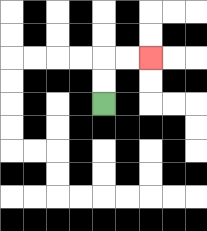{'start': '[4, 4]', 'end': '[6, 2]', 'path_directions': 'U,U,R,R', 'path_coordinates': '[[4, 4], [4, 3], [4, 2], [5, 2], [6, 2]]'}